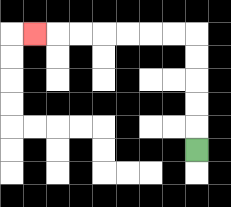{'start': '[8, 6]', 'end': '[1, 1]', 'path_directions': 'U,U,U,U,U,L,L,L,L,L,L,L', 'path_coordinates': '[[8, 6], [8, 5], [8, 4], [8, 3], [8, 2], [8, 1], [7, 1], [6, 1], [5, 1], [4, 1], [3, 1], [2, 1], [1, 1]]'}